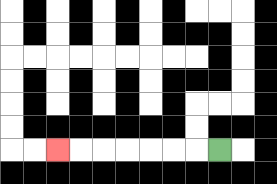{'start': '[9, 6]', 'end': '[2, 6]', 'path_directions': 'L,L,L,L,L,L,L', 'path_coordinates': '[[9, 6], [8, 6], [7, 6], [6, 6], [5, 6], [4, 6], [3, 6], [2, 6]]'}